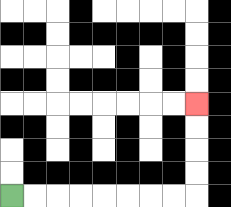{'start': '[0, 8]', 'end': '[8, 4]', 'path_directions': 'R,R,R,R,R,R,R,R,U,U,U,U', 'path_coordinates': '[[0, 8], [1, 8], [2, 8], [3, 8], [4, 8], [5, 8], [6, 8], [7, 8], [8, 8], [8, 7], [8, 6], [8, 5], [8, 4]]'}